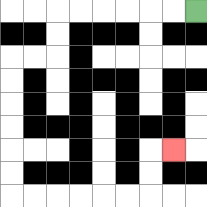{'start': '[8, 0]', 'end': '[7, 6]', 'path_directions': 'L,L,L,L,L,L,D,D,L,L,D,D,D,D,D,D,R,R,R,R,R,R,U,U,R', 'path_coordinates': '[[8, 0], [7, 0], [6, 0], [5, 0], [4, 0], [3, 0], [2, 0], [2, 1], [2, 2], [1, 2], [0, 2], [0, 3], [0, 4], [0, 5], [0, 6], [0, 7], [0, 8], [1, 8], [2, 8], [3, 8], [4, 8], [5, 8], [6, 8], [6, 7], [6, 6], [7, 6]]'}